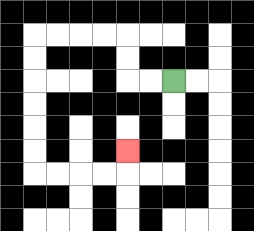{'start': '[7, 3]', 'end': '[5, 6]', 'path_directions': 'L,L,U,U,L,L,L,L,D,D,D,D,D,D,R,R,R,R,U', 'path_coordinates': '[[7, 3], [6, 3], [5, 3], [5, 2], [5, 1], [4, 1], [3, 1], [2, 1], [1, 1], [1, 2], [1, 3], [1, 4], [1, 5], [1, 6], [1, 7], [2, 7], [3, 7], [4, 7], [5, 7], [5, 6]]'}